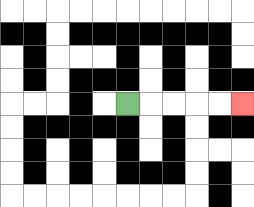{'start': '[5, 4]', 'end': '[10, 4]', 'path_directions': 'R,R,R,R,R', 'path_coordinates': '[[5, 4], [6, 4], [7, 4], [8, 4], [9, 4], [10, 4]]'}